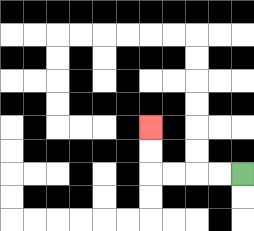{'start': '[10, 7]', 'end': '[6, 5]', 'path_directions': 'L,L,L,L,U,U', 'path_coordinates': '[[10, 7], [9, 7], [8, 7], [7, 7], [6, 7], [6, 6], [6, 5]]'}